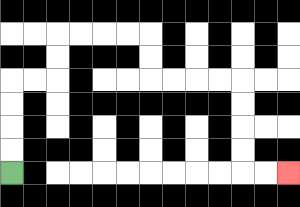{'start': '[0, 7]', 'end': '[12, 7]', 'path_directions': 'U,U,U,U,R,R,U,U,R,R,R,R,D,D,R,R,R,R,D,D,D,D,R,R', 'path_coordinates': '[[0, 7], [0, 6], [0, 5], [0, 4], [0, 3], [1, 3], [2, 3], [2, 2], [2, 1], [3, 1], [4, 1], [5, 1], [6, 1], [6, 2], [6, 3], [7, 3], [8, 3], [9, 3], [10, 3], [10, 4], [10, 5], [10, 6], [10, 7], [11, 7], [12, 7]]'}